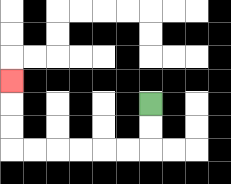{'start': '[6, 4]', 'end': '[0, 3]', 'path_directions': 'D,D,L,L,L,L,L,L,U,U,U', 'path_coordinates': '[[6, 4], [6, 5], [6, 6], [5, 6], [4, 6], [3, 6], [2, 6], [1, 6], [0, 6], [0, 5], [0, 4], [0, 3]]'}